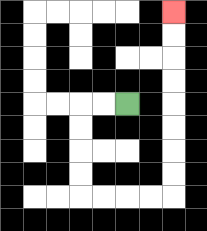{'start': '[5, 4]', 'end': '[7, 0]', 'path_directions': 'L,L,D,D,D,D,R,R,R,R,U,U,U,U,U,U,U,U', 'path_coordinates': '[[5, 4], [4, 4], [3, 4], [3, 5], [3, 6], [3, 7], [3, 8], [4, 8], [5, 8], [6, 8], [7, 8], [7, 7], [7, 6], [7, 5], [7, 4], [7, 3], [7, 2], [7, 1], [7, 0]]'}